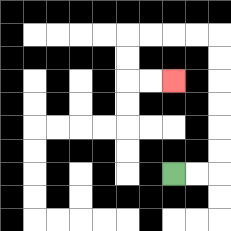{'start': '[7, 7]', 'end': '[7, 3]', 'path_directions': 'R,R,U,U,U,U,U,U,L,L,L,L,D,D,R,R', 'path_coordinates': '[[7, 7], [8, 7], [9, 7], [9, 6], [9, 5], [9, 4], [9, 3], [9, 2], [9, 1], [8, 1], [7, 1], [6, 1], [5, 1], [5, 2], [5, 3], [6, 3], [7, 3]]'}